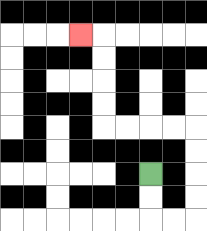{'start': '[6, 7]', 'end': '[3, 1]', 'path_directions': 'D,D,R,R,U,U,U,U,L,L,L,L,U,U,U,U,L', 'path_coordinates': '[[6, 7], [6, 8], [6, 9], [7, 9], [8, 9], [8, 8], [8, 7], [8, 6], [8, 5], [7, 5], [6, 5], [5, 5], [4, 5], [4, 4], [4, 3], [4, 2], [4, 1], [3, 1]]'}